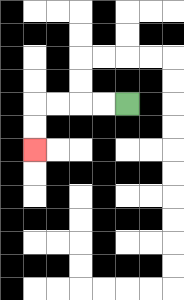{'start': '[5, 4]', 'end': '[1, 6]', 'path_directions': 'L,L,L,L,D,D', 'path_coordinates': '[[5, 4], [4, 4], [3, 4], [2, 4], [1, 4], [1, 5], [1, 6]]'}